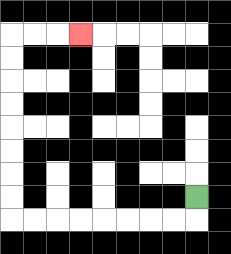{'start': '[8, 8]', 'end': '[3, 1]', 'path_directions': 'D,L,L,L,L,L,L,L,L,U,U,U,U,U,U,U,U,R,R,R', 'path_coordinates': '[[8, 8], [8, 9], [7, 9], [6, 9], [5, 9], [4, 9], [3, 9], [2, 9], [1, 9], [0, 9], [0, 8], [0, 7], [0, 6], [0, 5], [0, 4], [0, 3], [0, 2], [0, 1], [1, 1], [2, 1], [3, 1]]'}